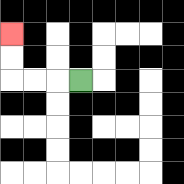{'start': '[3, 3]', 'end': '[0, 1]', 'path_directions': 'L,L,L,U,U', 'path_coordinates': '[[3, 3], [2, 3], [1, 3], [0, 3], [0, 2], [0, 1]]'}